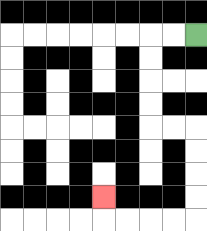{'start': '[8, 1]', 'end': '[4, 8]', 'path_directions': 'L,L,D,D,D,D,R,R,D,D,D,D,L,L,L,L,U', 'path_coordinates': '[[8, 1], [7, 1], [6, 1], [6, 2], [6, 3], [6, 4], [6, 5], [7, 5], [8, 5], [8, 6], [8, 7], [8, 8], [8, 9], [7, 9], [6, 9], [5, 9], [4, 9], [4, 8]]'}